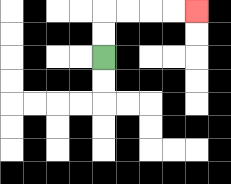{'start': '[4, 2]', 'end': '[8, 0]', 'path_directions': 'U,U,R,R,R,R', 'path_coordinates': '[[4, 2], [4, 1], [4, 0], [5, 0], [6, 0], [7, 0], [8, 0]]'}